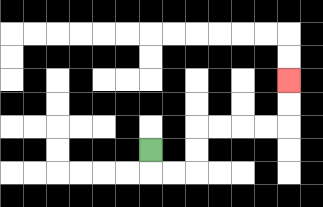{'start': '[6, 6]', 'end': '[12, 3]', 'path_directions': 'D,R,R,U,U,R,R,R,R,U,U', 'path_coordinates': '[[6, 6], [6, 7], [7, 7], [8, 7], [8, 6], [8, 5], [9, 5], [10, 5], [11, 5], [12, 5], [12, 4], [12, 3]]'}